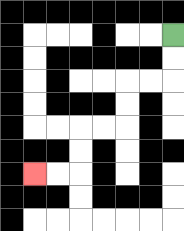{'start': '[7, 1]', 'end': '[1, 7]', 'path_directions': 'D,D,L,L,D,D,L,L,D,D,L,L', 'path_coordinates': '[[7, 1], [7, 2], [7, 3], [6, 3], [5, 3], [5, 4], [5, 5], [4, 5], [3, 5], [3, 6], [3, 7], [2, 7], [1, 7]]'}